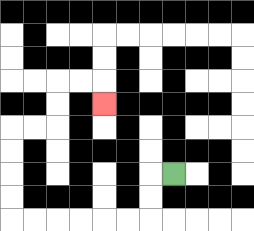{'start': '[7, 7]', 'end': '[4, 4]', 'path_directions': 'L,D,D,L,L,L,L,L,L,U,U,U,U,R,R,U,U,R,R,D', 'path_coordinates': '[[7, 7], [6, 7], [6, 8], [6, 9], [5, 9], [4, 9], [3, 9], [2, 9], [1, 9], [0, 9], [0, 8], [0, 7], [0, 6], [0, 5], [1, 5], [2, 5], [2, 4], [2, 3], [3, 3], [4, 3], [4, 4]]'}